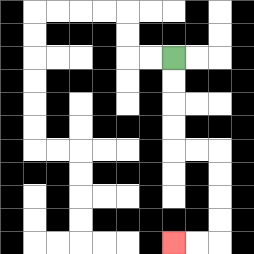{'start': '[7, 2]', 'end': '[7, 10]', 'path_directions': 'D,D,D,D,R,R,D,D,D,D,L,L', 'path_coordinates': '[[7, 2], [7, 3], [7, 4], [7, 5], [7, 6], [8, 6], [9, 6], [9, 7], [9, 8], [9, 9], [9, 10], [8, 10], [7, 10]]'}